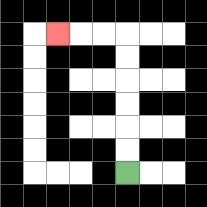{'start': '[5, 7]', 'end': '[2, 1]', 'path_directions': 'U,U,U,U,U,U,L,L,L', 'path_coordinates': '[[5, 7], [5, 6], [5, 5], [5, 4], [5, 3], [5, 2], [5, 1], [4, 1], [3, 1], [2, 1]]'}